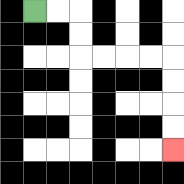{'start': '[1, 0]', 'end': '[7, 6]', 'path_directions': 'R,R,D,D,R,R,R,R,D,D,D,D', 'path_coordinates': '[[1, 0], [2, 0], [3, 0], [3, 1], [3, 2], [4, 2], [5, 2], [6, 2], [7, 2], [7, 3], [7, 4], [7, 5], [7, 6]]'}